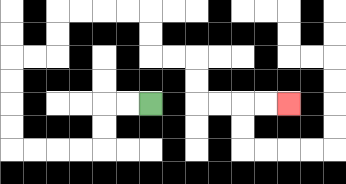{'start': '[6, 4]', 'end': '[12, 4]', 'path_directions': 'L,L,D,D,L,L,L,L,U,U,U,U,R,R,U,U,R,R,R,R,D,D,R,R,D,D,R,R,R,R', 'path_coordinates': '[[6, 4], [5, 4], [4, 4], [4, 5], [4, 6], [3, 6], [2, 6], [1, 6], [0, 6], [0, 5], [0, 4], [0, 3], [0, 2], [1, 2], [2, 2], [2, 1], [2, 0], [3, 0], [4, 0], [5, 0], [6, 0], [6, 1], [6, 2], [7, 2], [8, 2], [8, 3], [8, 4], [9, 4], [10, 4], [11, 4], [12, 4]]'}